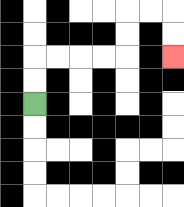{'start': '[1, 4]', 'end': '[7, 2]', 'path_directions': 'U,U,R,R,R,R,U,U,R,R,D,D', 'path_coordinates': '[[1, 4], [1, 3], [1, 2], [2, 2], [3, 2], [4, 2], [5, 2], [5, 1], [5, 0], [6, 0], [7, 0], [7, 1], [7, 2]]'}